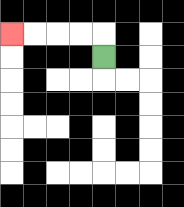{'start': '[4, 2]', 'end': '[0, 1]', 'path_directions': 'U,L,L,L,L', 'path_coordinates': '[[4, 2], [4, 1], [3, 1], [2, 1], [1, 1], [0, 1]]'}